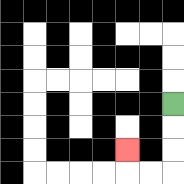{'start': '[7, 4]', 'end': '[5, 6]', 'path_directions': 'D,D,D,L,L,U', 'path_coordinates': '[[7, 4], [7, 5], [7, 6], [7, 7], [6, 7], [5, 7], [5, 6]]'}